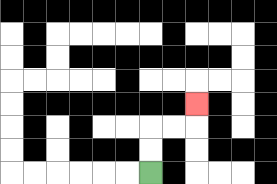{'start': '[6, 7]', 'end': '[8, 4]', 'path_directions': 'U,U,R,R,U', 'path_coordinates': '[[6, 7], [6, 6], [6, 5], [7, 5], [8, 5], [8, 4]]'}